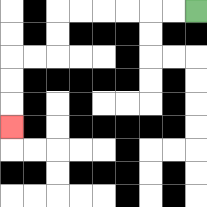{'start': '[8, 0]', 'end': '[0, 5]', 'path_directions': 'L,L,L,L,L,L,D,D,L,L,D,D,D', 'path_coordinates': '[[8, 0], [7, 0], [6, 0], [5, 0], [4, 0], [3, 0], [2, 0], [2, 1], [2, 2], [1, 2], [0, 2], [0, 3], [0, 4], [0, 5]]'}